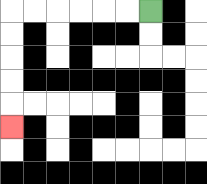{'start': '[6, 0]', 'end': '[0, 5]', 'path_directions': 'L,L,L,L,L,L,D,D,D,D,D', 'path_coordinates': '[[6, 0], [5, 0], [4, 0], [3, 0], [2, 0], [1, 0], [0, 0], [0, 1], [0, 2], [0, 3], [0, 4], [0, 5]]'}